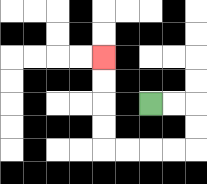{'start': '[6, 4]', 'end': '[4, 2]', 'path_directions': 'R,R,D,D,L,L,L,L,U,U,U,U', 'path_coordinates': '[[6, 4], [7, 4], [8, 4], [8, 5], [8, 6], [7, 6], [6, 6], [5, 6], [4, 6], [4, 5], [4, 4], [4, 3], [4, 2]]'}